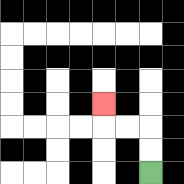{'start': '[6, 7]', 'end': '[4, 4]', 'path_directions': 'U,U,L,L,U', 'path_coordinates': '[[6, 7], [6, 6], [6, 5], [5, 5], [4, 5], [4, 4]]'}